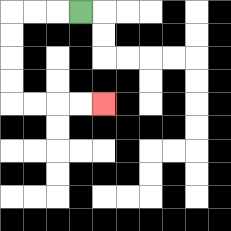{'start': '[3, 0]', 'end': '[4, 4]', 'path_directions': 'L,L,L,D,D,D,D,R,R,R,R', 'path_coordinates': '[[3, 0], [2, 0], [1, 0], [0, 0], [0, 1], [0, 2], [0, 3], [0, 4], [1, 4], [2, 4], [3, 4], [4, 4]]'}